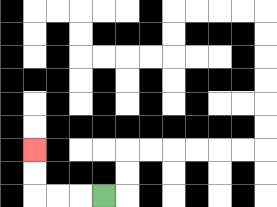{'start': '[4, 8]', 'end': '[1, 6]', 'path_directions': 'L,L,L,U,U', 'path_coordinates': '[[4, 8], [3, 8], [2, 8], [1, 8], [1, 7], [1, 6]]'}